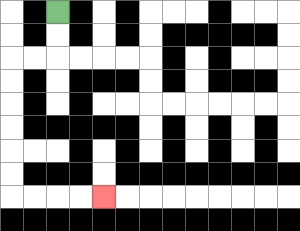{'start': '[2, 0]', 'end': '[4, 8]', 'path_directions': 'D,D,L,L,D,D,D,D,D,D,R,R,R,R', 'path_coordinates': '[[2, 0], [2, 1], [2, 2], [1, 2], [0, 2], [0, 3], [0, 4], [0, 5], [0, 6], [0, 7], [0, 8], [1, 8], [2, 8], [3, 8], [4, 8]]'}